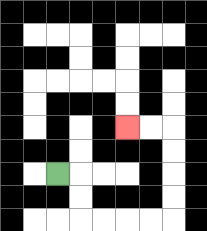{'start': '[2, 7]', 'end': '[5, 5]', 'path_directions': 'R,D,D,R,R,R,R,U,U,U,U,L,L', 'path_coordinates': '[[2, 7], [3, 7], [3, 8], [3, 9], [4, 9], [5, 9], [6, 9], [7, 9], [7, 8], [7, 7], [7, 6], [7, 5], [6, 5], [5, 5]]'}